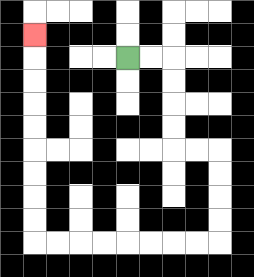{'start': '[5, 2]', 'end': '[1, 1]', 'path_directions': 'R,R,D,D,D,D,R,R,D,D,D,D,L,L,L,L,L,L,L,L,U,U,U,U,U,U,U,U,U', 'path_coordinates': '[[5, 2], [6, 2], [7, 2], [7, 3], [7, 4], [7, 5], [7, 6], [8, 6], [9, 6], [9, 7], [9, 8], [9, 9], [9, 10], [8, 10], [7, 10], [6, 10], [5, 10], [4, 10], [3, 10], [2, 10], [1, 10], [1, 9], [1, 8], [1, 7], [1, 6], [1, 5], [1, 4], [1, 3], [1, 2], [1, 1]]'}